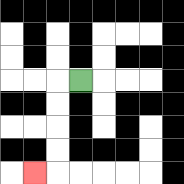{'start': '[3, 3]', 'end': '[1, 7]', 'path_directions': 'L,D,D,D,D,L', 'path_coordinates': '[[3, 3], [2, 3], [2, 4], [2, 5], [2, 6], [2, 7], [1, 7]]'}